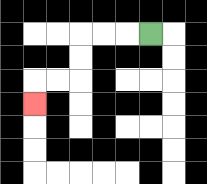{'start': '[6, 1]', 'end': '[1, 4]', 'path_directions': 'L,L,L,D,D,L,L,D', 'path_coordinates': '[[6, 1], [5, 1], [4, 1], [3, 1], [3, 2], [3, 3], [2, 3], [1, 3], [1, 4]]'}